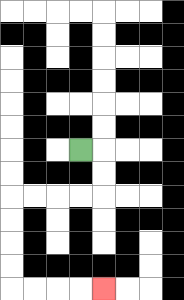{'start': '[3, 6]', 'end': '[4, 12]', 'path_directions': 'R,D,D,L,L,L,L,D,D,D,D,R,R,R,R', 'path_coordinates': '[[3, 6], [4, 6], [4, 7], [4, 8], [3, 8], [2, 8], [1, 8], [0, 8], [0, 9], [0, 10], [0, 11], [0, 12], [1, 12], [2, 12], [3, 12], [4, 12]]'}